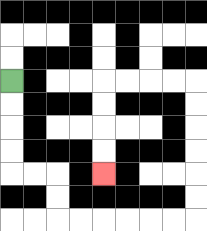{'start': '[0, 3]', 'end': '[4, 7]', 'path_directions': 'D,D,D,D,R,R,D,D,R,R,R,R,R,R,U,U,U,U,U,U,L,L,L,L,D,D,D,D', 'path_coordinates': '[[0, 3], [0, 4], [0, 5], [0, 6], [0, 7], [1, 7], [2, 7], [2, 8], [2, 9], [3, 9], [4, 9], [5, 9], [6, 9], [7, 9], [8, 9], [8, 8], [8, 7], [8, 6], [8, 5], [8, 4], [8, 3], [7, 3], [6, 3], [5, 3], [4, 3], [4, 4], [4, 5], [4, 6], [4, 7]]'}